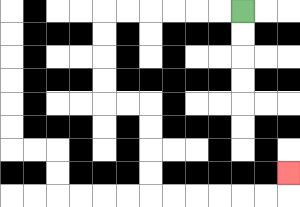{'start': '[10, 0]', 'end': '[12, 7]', 'path_directions': 'L,L,L,L,L,L,D,D,D,D,R,R,D,D,D,D,R,R,R,R,R,R,U', 'path_coordinates': '[[10, 0], [9, 0], [8, 0], [7, 0], [6, 0], [5, 0], [4, 0], [4, 1], [4, 2], [4, 3], [4, 4], [5, 4], [6, 4], [6, 5], [6, 6], [6, 7], [6, 8], [7, 8], [8, 8], [9, 8], [10, 8], [11, 8], [12, 8], [12, 7]]'}